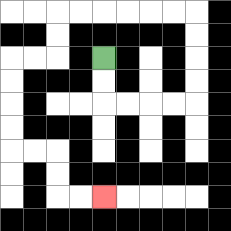{'start': '[4, 2]', 'end': '[4, 8]', 'path_directions': 'D,D,R,R,R,R,U,U,U,U,L,L,L,L,L,L,D,D,L,L,D,D,D,D,R,R,D,D,R,R', 'path_coordinates': '[[4, 2], [4, 3], [4, 4], [5, 4], [6, 4], [7, 4], [8, 4], [8, 3], [8, 2], [8, 1], [8, 0], [7, 0], [6, 0], [5, 0], [4, 0], [3, 0], [2, 0], [2, 1], [2, 2], [1, 2], [0, 2], [0, 3], [0, 4], [0, 5], [0, 6], [1, 6], [2, 6], [2, 7], [2, 8], [3, 8], [4, 8]]'}